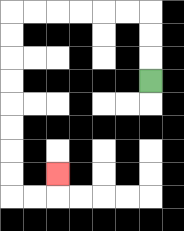{'start': '[6, 3]', 'end': '[2, 7]', 'path_directions': 'U,U,U,L,L,L,L,L,L,D,D,D,D,D,D,D,D,R,R,U', 'path_coordinates': '[[6, 3], [6, 2], [6, 1], [6, 0], [5, 0], [4, 0], [3, 0], [2, 0], [1, 0], [0, 0], [0, 1], [0, 2], [0, 3], [0, 4], [0, 5], [0, 6], [0, 7], [0, 8], [1, 8], [2, 8], [2, 7]]'}